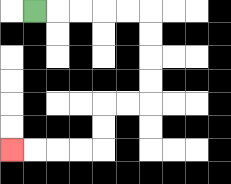{'start': '[1, 0]', 'end': '[0, 6]', 'path_directions': 'R,R,R,R,R,D,D,D,D,L,L,D,D,L,L,L,L', 'path_coordinates': '[[1, 0], [2, 0], [3, 0], [4, 0], [5, 0], [6, 0], [6, 1], [6, 2], [6, 3], [6, 4], [5, 4], [4, 4], [4, 5], [4, 6], [3, 6], [2, 6], [1, 6], [0, 6]]'}